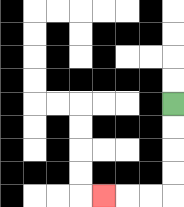{'start': '[7, 4]', 'end': '[4, 8]', 'path_directions': 'D,D,D,D,L,L,L', 'path_coordinates': '[[7, 4], [7, 5], [7, 6], [7, 7], [7, 8], [6, 8], [5, 8], [4, 8]]'}